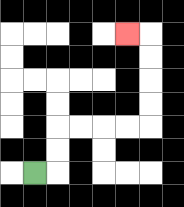{'start': '[1, 7]', 'end': '[5, 1]', 'path_directions': 'R,U,U,R,R,R,R,U,U,U,U,L', 'path_coordinates': '[[1, 7], [2, 7], [2, 6], [2, 5], [3, 5], [4, 5], [5, 5], [6, 5], [6, 4], [6, 3], [6, 2], [6, 1], [5, 1]]'}